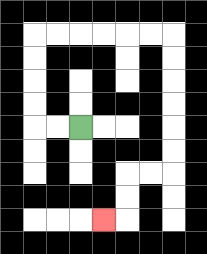{'start': '[3, 5]', 'end': '[4, 9]', 'path_directions': 'L,L,U,U,U,U,R,R,R,R,R,R,D,D,D,D,D,D,L,L,D,D,L', 'path_coordinates': '[[3, 5], [2, 5], [1, 5], [1, 4], [1, 3], [1, 2], [1, 1], [2, 1], [3, 1], [4, 1], [5, 1], [6, 1], [7, 1], [7, 2], [7, 3], [7, 4], [7, 5], [7, 6], [7, 7], [6, 7], [5, 7], [5, 8], [5, 9], [4, 9]]'}